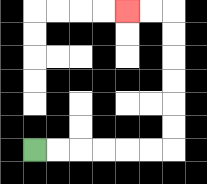{'start': '[1, 6]', 'end': '[5, 0]', 'path_directions': 'R,R,R,R,R,R,U,U,U,U,U,U,L,L', 'path_coordinates': '[[1, 6], [2, 6], [3, 6], [4, 6], [5, 6], [6, 6], [7, 6], [7, 5], [7, 4], [7, 3], [7, 2], [7, 1], [7, 0], [6, 0], [5, 0]]'}